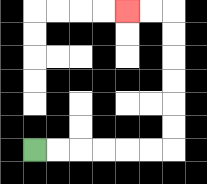{'start': '[1, 6]', 'end': '[5, 0]', 'path_directions': 'R,R,R,R,R,R,U,U,U,U,U,U,L,L', 'path_coordinates': '[[1, 6], [2, 6], [3, 6], [4, 6], [5, 6], [6, 6], [7, 6], [7, 5], [7, 4], [7, 3], [7, 2], [7, 1], [7, 0], [6, 0], [5, 0]]'}